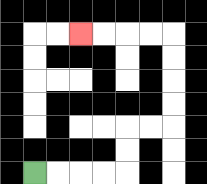{'start': '[1, 7]', 'end': '[3, 1]', 'path_directions': 'R,R,R,R,U,U,R,R,U,U,U,U,L,L,L,L', 'path_coordinates': '[[1, 7], [2, 7], [3, 7], [4, 7], [5, 7], [5, 6], [5, 5], [6, 5], [7, 5], [7, 4], [7, 3], [7, 2], [7, 1], [6, 1], [5, 1], [4, 1], [3, 1]]'}